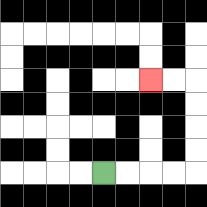{'start': '[4, 7]', 'end': '[6, 3]', 'path_directions': 'R,R,R,R,U,U,U,U,L,L', 'path_coordinates': '[[4, 7], [5, 7], [6, 7], [7, 7], [8, 7], [8, 6], [8, 5], [8, 4], [8, 3], [7, 3], [6, 3]]'}